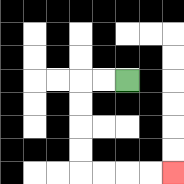{'start': '[5, 3]', 'end': '[7, 7]', 'path_directions': 'L,L,D,D,D,D,R,R,R,R', 'path_coordinates': '[[5, 3], [4, 3], [3, 3], [3, 4], [3, 5], [3, 6], [3, 7], [4, 7], [5, 7], [6, 7], [7, 7]]'}